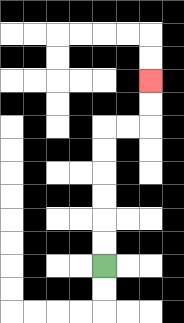{'start': '[4, 11]', 'end': '[6, 3]', 'path_directions': 'U,U,U,U,U,U,R,R,U,U', 'path_coordinates': '[[4, 11], [4, 10], [4, 9], [4, 8], [4, 7], [4, 6], [4, 5], [5, 5], [6, 5], [6, 4], [6, 3]]'}